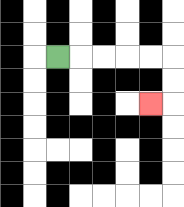{'start': '[2, 2]', 'end': '[6, 4]', 'path_directions': 'R,R,R,R,R,D,D,L', 'path_coordinates': '[[2, 2], [3, 2], [4, 2], [5, 2], [6, 2], [7, 2], [7, 3], [7, 4], [6, 4]]'}